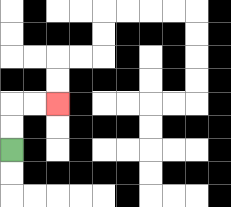{'start': '[0, 6]', 'end': '[2, 4]', 'path_directions': 'U,U,R,R', 'path_coordinates': '[[0, 6], [0, 5], [0, 4], [1, 4], [2, 4]]'}